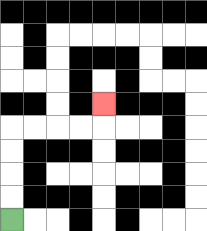{'start': '[0, 9]', 'end': '[4, 4]', 'path_directions': 'U,U,U,U,R,R,R,R,U', 'path_coordinates': '[[0, 9], [0, 8], [0, 7], [0, 6], [0, 5], [1, 5], [2, 5], [3, 5], [4, 5], [4, 4]]'}